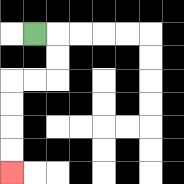{'start': '[1, 1]', 'end': '[0, 7]', 'path_directions': 'R,D,D,L,L,D,D,D,D', 'path_coordinates': '[[1, 1], [2, 1], [2, 2], [2, 3], [1, 3], [0, 3], [0, 4], [0, 5], [0, 6], [0, 7]]'}